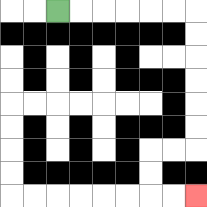{'start': '[2, 0]', 'end': '[8, 8]', 'path_directions': 'R,R,R,R,R,R,D,D,D,D,D,D,L,L,D,D,R,R', 'path_coordinates': '[[2, 0], [3, 0], [4, 0], [5, 0], [6, 0], [7, 0], [8, 0], [8, 1], [8, 2], [8, 3], [8, 4], [8, 5], [8, 6], [7, 6], [6, 6], [6, 7], [6, 8], [7, 8], [8, 8]]'}